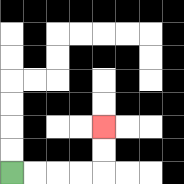{'start': '[0, 7]', 'end': '[4, 5]', 'path_directions': 'R,R,R,R,U,U', 'path_coordinates': '[[0, 7], [1, 7], [2, 7], [3, 7], [4, 7], [4, 6], [4, 5]]'}